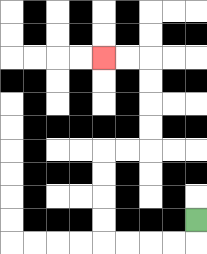{'start': '[8, 9]', 'end': '[4, 2]', 'path_directions': 'D,L,L,L,L,U,U,U,U,R,R,U,U,U,U,L,L', 'path_coordinates': '[[8, 9], [8, 10], [7, 10], [6, 10], [5, 10], [4, 10], [4, 9], [4, 8], [4, 7], [4, 6], [5, 6], [6, 6], [6, 5], [6, 4], [6, 3], [6, 2], [5, 2], [4, 2]]'}